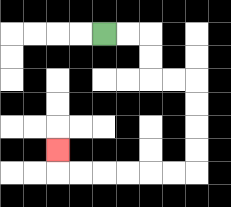{'start': '[4, 1]', 'end': '[2, 6]', 'path_directions': 'R,R,D,D,R,R,D,D,D,D,L,L,L,L,L,L,U', 'path_coordinates': '[[4, 1], [5, 1], [6, 1], [6, 2], [6, 3], [7, 3], [8, 3], [8, 4], [8, 5], [8, 6], [8, 7], [7, 7], [6, 7], [5, 7], [4, 7], [3, 7], [2, 7], [2, 6]]'}